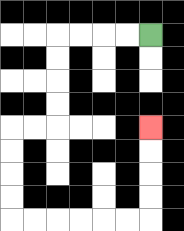{'start': '[6, 1]', 'end': '[6, 5]', 'path_directions': 'L,L,L,L,D,D,D,D,L,L,D,D,D,D,R,R,R,R,R,R,U,U,U,U', 'path_coordinates': '[[6, 1], [5, 1], [4, 1], [3, 1], [2, 1], [2, 2], [2, 3], [2, 4], [2, 5], [1, 5], [0, 5], [0, 6], [0, 7], [0, 8], [0, 9], [1, 9], [2, 9], [3, 9], [4, 9], [5, 9], [6, 9], [6, 8], [6, 7], [6, 6], [6, 5]]'}